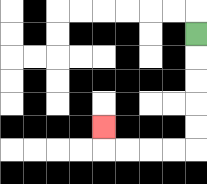{'start': '[8, 1]', 'end': '[4, 5]', 'path_directions': 'D,D,D,D,D,L,L,L,L,U', 'path_coordinates': '[[8, 1], [8, 2], [8, 3], [8, 4], [8, 5], [8, 6], [7, 6], [6, 6], [5, 6], [4, 6], [4, 5]]'}